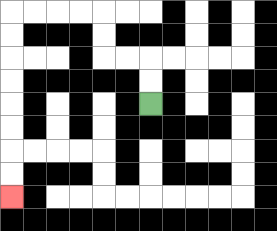{'start': '[6, 4]', 'end': '[0, 8]', 'path_directions': 'U,U,L,L,U,U,L,L,L,L,D,D,D,D,D,D,D,D', 'path_coordinates': '[[6, 4], [6, 3], [6, 2], [5, 2], [4, 2], [4, 1], [4, 0], [3, 0], [2, 0], [1, 0], [0, 0], [0, 1], [0, 2], [0, 3], [0, 4], [0, 5], [0, 6], [0, 7], [0, 8]]'}